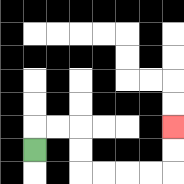{'start': '[1, 6]', 'end': '[7, 5]', 'path_directions': 'U,R,R,D,D,R,R,R,R,U,U', 'path_coordinates': '[[1, 6], [1, 5], [2, 5], [3, 5], [3, 6], [3, 7], [4, 7], [5, 7], [6, 7], [7, 7], [7, 6], [7, 5]]'}